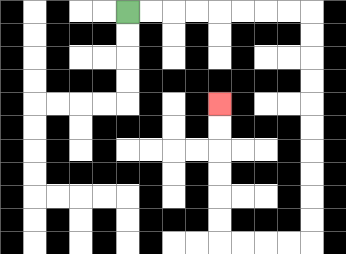{'start': '[5, 0]', 'end': '[9, 4]', 'path_directions': 'R,R,R,R,R,R,R,R,D,D,D,D,D,D,D,D,D,D,L,L,L,L,U,U,U,U,U,U', 'path_coordinates': '[[5, 0], [6, 0], [7, 0], [8, 0], [9, 0], [10, 0], [11, 0], [12, 0], [13, 0], [13, 1], [13, 2], [13, 3], [13, 4], [13, 5], [13, 6], [13, 7], [13, 8], [13, 9], [13, 10], [12, 10], [11, 10], [10, 10], [9, 10], [9, 9], [9, 8], [9, 7], [9, 6], [9, 5], [9, 4]]'}